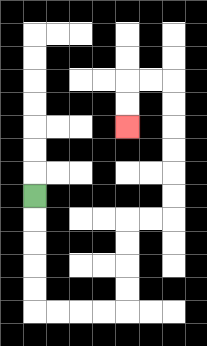{'start': '[1, 8]', 'end': '[5, 5]', 'path_directions': 'D,D,D,D,D,R,R,R,R,U,U,U,U,R,R,U,U,U,U,U,U,L,L,D,D', 'path_coordinates': '[[1, 8], [1, 9], [1, 10], [1, 11], [1, 12], [1, 13], [2, 13], [3, 13], [4, 13], [5, 13], [5, 12], [5, 11], [5, 10], [5, 9], [6, 9], [7, 9], [7, 8], [7, 7], [7, 6], [7, 5], [7, 4], [7, 3], [6, 3], [5, 3], [5, 4], [5, 5]]'}